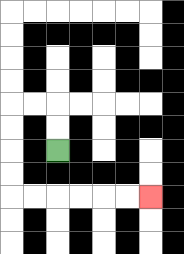{'start': '[2, 6]', 'end': '[6, 8]', 'path_directions': 'U,U,L,L,D,D,D,D,R,R,R,R,R,R', 'path_coordinates': '[[2, 6], [2, 5], [2, 4], [1, 4], [0, 4], [0, 5], [0, 6], [0, 7], [0, 8], [1, 8], [2, 8], [3, 8], [4, 8], [5, 8], [6, 8]]'}